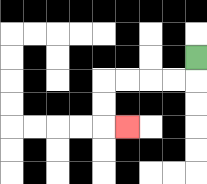{'start': '[8, 2]', 'end': '[5, 5]', 'path_directions': 'D,L,L,L,L,D,D,R', 'path_coordinates': '[[8, 2], [8, 3], [7, 3], [6, 3], [5, 3], [4, 3], [4, 4], [4, 5], [5, 5]]'}